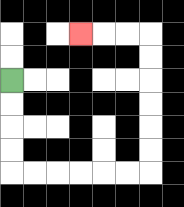{'start': '[0, 3]', 'end': '[3, 1]', 'path_directions': 'D,D,D,D,R,R,R,R,R,R,U,U,U,U,U,U,L,L,L', 'path_coordinates': '[[0, 3], [0, 4], [0, 5], [0, 6], [0, 7], [1, 7], [2, 7], [3, 7], [4, 7], [5, 7], [6, 7], [6, 6], [6, 5], [6, 4], [6, 3], [6, 2], [6, 1], [5, 1], [4, 1], [3, 1]]'}